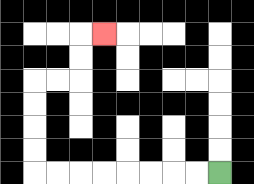{'start': '[9, 7]', 'end': '[4, 1]', 'path_directions': 'L,L,L,L,L,L,L,L,U,U,U,U,R,R,U,U,R', 'path_coordinates': '[[9, 7], [8, 7], [7, 7], [6, 7], [5, 7], [4, 7], [3, 7], [2, 7], [1, 7], [1, 6], [1, 5], [1, 4], [1, 3], [2, 3], [3, 3], [3, 2], [3, 1], [4, 1]]'}